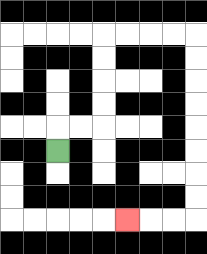{'start': '[2, 6]', 'end': '[5, 9]', 'path_directions': 'U,R,R,U,U,U,U,R,R,R,R,D,D,D,D,D,D,D,D,L,L,L', 'path_coordinates': '[[2, 6], [2, 5], [3, 5], [4, 5], [4, 4], [4, 3], [4, 2], [4, 1], [5, 1], [6, 1], [7, 1], [8, 1], [8, 2], [8, 3], [8, 4], [8, 5], [8, 6], [8, 7], [8, 8], [8, 9], [7, 9], [6, 9], [5, 9]]'}